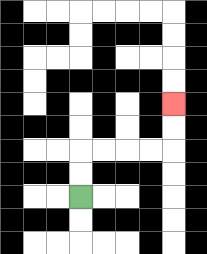{'start': '[3, 8]', 'end': '[7, 4]', 'path_directions': 'U,U,R,R,R,R,U,U', 'path_coordinates': '[[3, 8], [3, 7], [3, 6], [4, 6], [5, 6], [6, 6], [7, 6], [7, 5], [7, 4]]'}